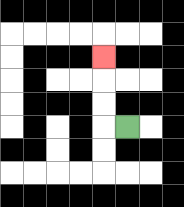{'start': '[5, 5]', 'end': '[4, 2]', 'path_directions': 'L,U,U,U', 'path_coordinates': '[[5, 5], [4, 5], [4, 4], [4, 3], [4, 2]]'}